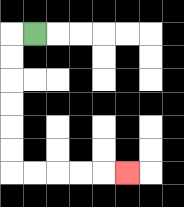{'start': '[1, 1]', 'end': '[5, 7]', 'path_directions': 'L,D,D,D,D,D,D,R,R,R,R,R', 'path_coordinates': '[[1, 1], [0, 1], [0, 2], [0, 3], [0, 4], [0, 5], [0, 6], [0, 7], [1, 7], [2, 7], [3, 7], [4, 7], [5, 7]]'}